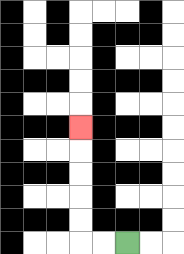{'start': '[5, 10]', 'end': '[3, 5]', 'path_directions': 'L,L,U,U,U,U,U', 'path_coordinates': '[[5, 10], [4, 10], [3, 10], [3, 9], [3, 8], [3, 7], [3, 6], [3, 5]]'}